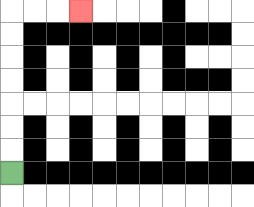{'start': '[0, 7]', 'end': '[3, 0]', 'path_directions': 'U,U,U,U,U,U,U,R,R,R', 'path_coordinates': '[[0, 7], [0, 6], [0, 5], [0, 4], [0, 3], [0, 2], [0, 1], [0, 0], [1, 0], [2, 0], [3, 0]]'}